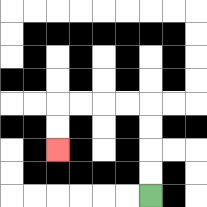{'start': '[6, 8]', 'end': '[2, 6]', 'path_directions': 'U,U,U,U,L,L,L,L,D,D', 'path_coordinates': '[[6, 8], [6, 7], [6, 6], [6, 5], [6, 4], [5, 4], [4, 4], [3, 4], [2, 4], [2, 5], [2, 6]]'}